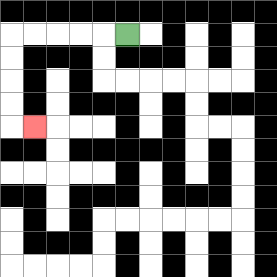{'start': '[5, 1]', 'end': '[1, 5]', 'path_directions': 'L,L,L,L,L,D,D,D,D,R', 'path_coordinates': '[[5, 1], [4, 1], [3, 1], [2, 1], [1, 1], [0, 1], [0, 2], [0, 3], [0, 4], [0, 5], [1, 5]]'}